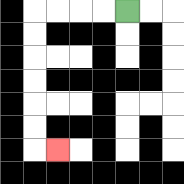{'start': '[5, 0]', 'end': '[2, 6]', 'path_directions': 'L,L,L,L,D,D,D,D,D,D,R', 'path_coordinates': '[[5, 0], [4, 0], [3, 0], [2, 0], [1, 0], [1, 1], [1, 2], [1, 3], [1, 4], [1, 5], [1, 6], [2, 6]]'}